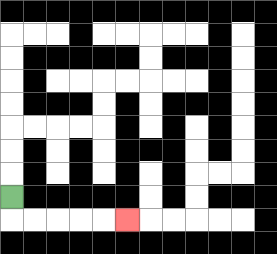{'start': '[0, 8]', 'end': '[5, 9]', 'path_directions': 'D,R,R,R,R,R', 'path_coordinates': '[[0, 8], [0, 9], [1, 9], [2, 9], [3, 9], [4, 9], [5, 9]]'}